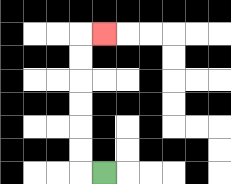{'start': '[4, 7]', 'end': '[4, 1]', 'path_directions': 'L,U,U,U,U,U,U,R', 'path_coordinates': '[[4, 7], [3, 7], [3, 6], [3, 5], [3, 4], [3, 3], [3, 2], [3, 1], [4, 1]]'}